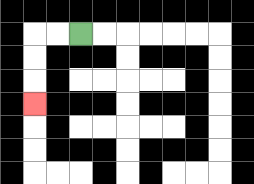{'start': '[3, 1]', 'end': '[1, 4]', 'path_directions': 'L,L,D,D,D', 'path_coordinates': '[[3, 1], [2, 1], [1, 1], [1, 2], [1, 3], [1, 4]]'}